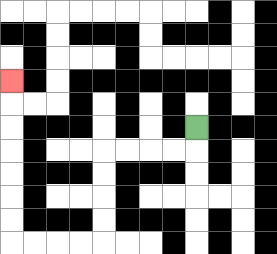{'start': '[8, 5]', 'end': '[0, 3]', 'path_directions': 'D,L,L,L,L,D,D,D,D,L,L,L,L,U,U,U,U,U,U,U', 'path_coordinates': '[[8, 5], [8, 6], [7, 6], [6, 6], [5, 6], [4, 6], [4, 7], [4, 8], [4, 9], [4, 10], [3, 10], [2, 10], [1, 10], [0, 10], [0, 9], [0, 8], [0, 7], [0, 6], [0, 5], [0, 4], [0, 3]]'}